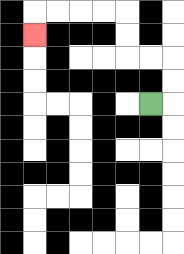{'start': '[6, 4]', 'end': '[1, 1]', 'path_directions': 'R,U,U,L,L,U,U,L,L,L,L,D', 'path_coordinates': '[[6, 4], [7, 4], [7, 3], [7, 2], [6, 2], [5, 2], [5, 1], [5, 0], [4, 0], [3, 0], [2, 0], [1, 0], [1, 1]]'}